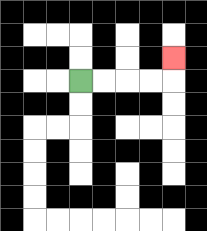{'start': '[3, 3]', 'end': '[7, 2]', 'path_directions': 'R,R,R,R,U', 'path_coordinates': '[[3, 3], [4, 3], [5, 3], [6, 3], [7, 3], [7, 2]]'}